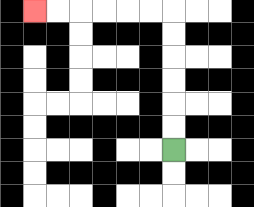{'start': '[7, 6]', 'end': '[1, 0]', 'path_directions': 'U,U,U,U,U,U,L,L,L,L,L,L', 'path_coordinates': '[[7, 6], [7, 5], [7, 4], [7, 3], [7, 2], [7, 1], [7, 0], [6, 0], [5, 0], [4, 0], [3, 0], [2, 0], [1, 0]]'}